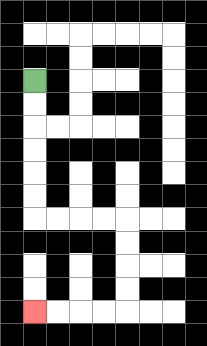{'start': '[1, 3]', 'end': '[1, 13]', 'path_directions': 'D,D,D,D,D,D,R,R,R,R,D,D,D,D,L,L,L,L', 'path_coordinates': '[[1, 3], [1, 4], [1, 5], [1, 6], [1, 7], [1, 8], [1, 9], [2, 9], [3, 9], [4, 9], [5, 9], [5, 10], [5, 11], [5, 12], [5, 13], [4, 13], [3, 13], [2, 13], [1, 13]]'}